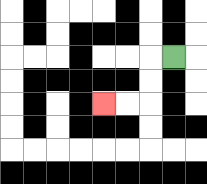{'start': '[7, 2]', 'end': '[4, 4]', 'path_directions': 'L,D,D,L,L', 'path_coordinates': '[[7, 2], [6, 2], [6, 3], [6, 4], [5, 4], [4, 4]]'}